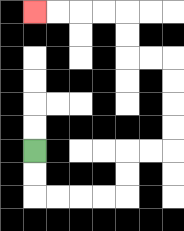{'start': '[1, 6]', 'end': '[1, 0]', 'path_directions': 'D,D,R,R,R,R,U,U,R,R,U,U,U,U,L,L,U,U,L,L,L,L', 'path_coordinates': '[[1, 6], [1, 7], [1, 8], [2, 8], [3, 8], [4, 8], [5, 8], [5, 7], [5, 6], [6, 6], [7, 6], [7, 5], [7, 4], [7, 3], [7, 2], [6, 2], [5, 2], [5, 1], [5, 0], [4, 0], [3, 0], [2, 0], [1, 0]]'}